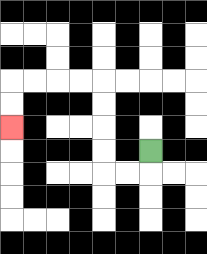{'start': '[6, 6]', 'end': '[0, 5]', 'path_directions': 'D,L,L,U,U,U,U,L,L,L,L,D,D', 'path_coordinates': '[[6, 6], [6, 7], [5, 7], [4, 7], [4, 6], [4, 5], [4, 4], [4, 3], [3, 3], [2, 3], [1, 3], [0, 3], [0, 4], [0, 5]]'}